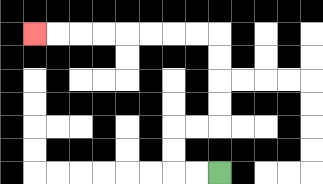{'start': '[9, 7]', 'end': '[1, 1]', 'path_directions': 'L,L,U,U,R,R,U,U,U,U,L,L,L,L,L,L,L,L', 'path_coordinates': '[[9, 7], [8, 7], [7, 7], [7, 6], [7, 5], [8, 5], [9, 5], [9, 4], [9, 3], [9, 2], [9, 1], [8, 1], [7, 1], [6, 1], [5, 1], [4, 1], [3, 1], [2, 1], [1, 1]]'}